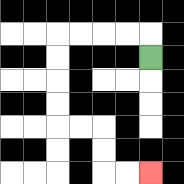{'start': '[6, 2]', 'end': '[6, 7]', 'path_directions': 'U,L,L,L,L,D,D,D,D,R,R,D,D,R,R', 'path_coordinates': '[[6, 2], [6, 1], [5, 1], [4, 1], [3, 1], [2, 1], [2, 2], [2, 3], [2, 4], [2, 5], [3, 5], [4, 5], [4, 6], [4, 7], [5, 7], [6, 7]]'}